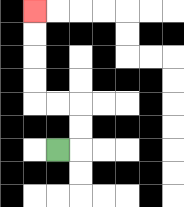{'start': '[2, 6]', 'end': '[1, 0]', 'path_directions': 'R,U,U,L,L,U,U,U,U', 'path_coordinates': '[[2, 6], [3, 6], [3, 5], [3, 4], [2, 4], [1, 4], [1, 3], [1, 2], [1, 1], [1, 0]]'}